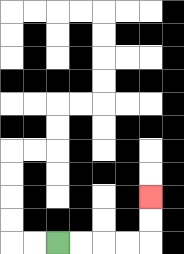{'start': '[2, 10]', 'end': '[6, 8]', 'path_directions': 'R,R,R,R,U,U', 'path_coordinates': '[[2, 10], [3, 10], [4, 10], [5, 10], [6, 10], [6, 9], [6, 8]]'}